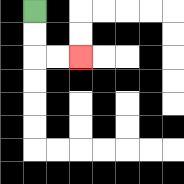{'start': '[1, 0]', 'end': '[3, 2]', 'path_directions': 'D,D,R,R', 'path_coordinates': '[[1, 0], [1, 1], [1, 2], [2, 2], [3, 2]]'}